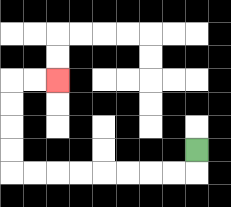{'start': '[8, 6]', 'end': '[2, 3]', 'path_directions': 'D,L,L,L,L,L,L,L,L,U,U,U,U,R,R', 'path_coordinates': '[[8, 6], [8, 7], [7, 7], [6, 7], [5, 7], [4, 7], [3, 7], [2, 7], [1, 7], [0, 7], [0, 6], [0, 5], [0, 4], [0, 3], [1, 3], [2, 3]]'}